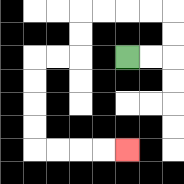{'start': '[5, 2]', 'end': '[5, 6]', 'path_directions': 'R,R,U,U,L,L,L,L,D,D,L,L,D,D,D,D,R,R,R,R', 'path_coordinates': '[[5, 2], [6, 2], [7, 2], [7, 1], [7, 0], [6, 0], [5, 0], [4, 0], [3, 0], [3, 1], [3, 2], [2, 2], [1, 2], [1, 3], [1, 4], [1, 5], [1, 6], [2, 6], [3, 6], [4, 6], [5, 6]]'}